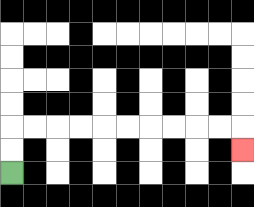{'start': '[0, 7]', 'end': '[10, 6]', 'path_directions': 'U,U,R,R,R,R,R,R,R,R,R,R,D', 'path_coordinates': '[[0, 7], [0, 6], [0, 5], [1, 5], [2, 5], [3, 5], [4, 5], [5, 5], [6, 5], [7, 5], [8, 5], [9, 5], [10, 5], [10, 6]]'}